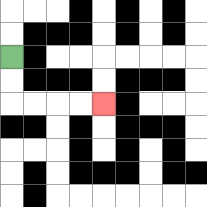{'start': '[0, 2]', 'end': '[4, 4]', 'path_directions': 'D,D,R,R,R,R', 'path_coordinates': '[[0, 2], [0, 3], [0, 4], [1, 4], [2, 4], [3, 4], [4, 4]]'}